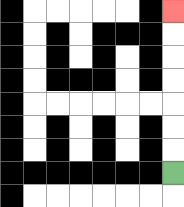{'start': '[7, 7]', 'end': '[7, 0]', 'path_directions': 'U,U,U,U,U,U,U', 'path_coordinates': '[[7, 7], [7, 6], [7, 5], [7, 4], [7, 3], [7, 2], [7, 1], [7, 0]]'}